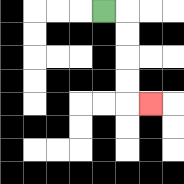{'start': '[4, 0]', 'end': '[6, 4]', 'path_directions': 'R,D,D,D,D,R', 'path_coordinates': '[[4, 0], [5, 0], [5, 1], [5, 2], [5, 3], [5, 4], [6, 4]]'}